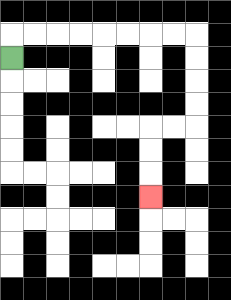{'start': '[0, 2]', 'end': '[6, 8]', 'path_directions': 'U,R,R,R,R,R,R,R,R,D,D,D,D,L,L,D,D,D', 'path_coordinates': '[[0, 2], [0, 1], [1, 1], [2, 1], [3, 1], [4, 1], [5, 1], [6, 1], [7, 1], [8, 1], [8, 2], [8, 3], [8, 4], [8, 5], [7, 5], [6, 5], [6, 6], [6, 7], [6, 8]]'}